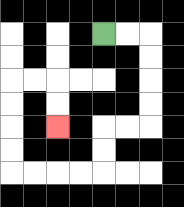{'start': '[4, 1]', 'end': '[2, 5]', 'path_directions': 'R,R,D,D,D,D,L,L,D,D,L,L,L,L,U,U,U,U,R,R,D,D', 'path_coordinates': '[[4, 1], [5, 1], [6, 1], [6, 2], [6, 3], [6, 4], [6, 5], [5, 5], [4, 5], [4, 6], [4, 7], [3, 7], [2, 7], [1, 7], [0, 7], [0, 6], [0, 5], [0, 4], [0, 3], [1, 3], [2, 3], [2, 4], [2, 5]]'}